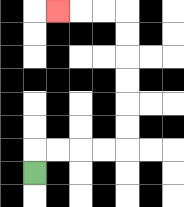{'start': '[1, 7]', 'end': '[2, 0]', 'path_directions': 'U,R,R,R,R,U,U,U,U,U,U,L,L,L', 'path_coordinates': '[[1, 7], [1, 6], [2, 6], [3, 6], [4, 6], [5, 6], [5, 5], [5, 4], [5, 3], [5, 2], [5, 1], [5, 0], [4, 0], [3, 0], [2, 0]]'}